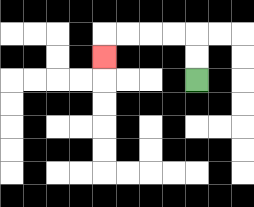{'start': '[8, 3]', 'end': '[4, 2]', 'path_directions': 'U,U,L,L,L,L,D', 'path_coordinates': '[[8, 3], [8, 2], [8, 1], [7, 1], [6, 1], [5, 1], [4, 1], [4, 2]]'}